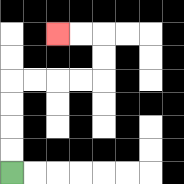{'start': '[0, 7]', 'end': '[2, 1]', 'path_directions': 'U,U,U,U,R,R,R,R,U,U,L,L', 'path_coordinates': '[[0, 7], [0, 6], [0, 5], [0, 4], [0, 3], [1, 3], [2, 3], [3, 3], [4, 3], [4, 2], [4, 1], [3, 1], [2, 1]]'}